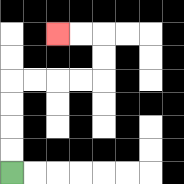{'start': '[0, 7]', 'end': '[2, 1]', 'path_directions': 'U,U,U,U,R,R,R,R,U,U,L,L', 'path_coordinates': '[[0, 7], [0, 6], [0, 5], [0, 4], [0, 3], [1, 3], [2, 3], [3, 3], [4, 3], [4, 2], [4, 1], [3, 1], [2, 1]]'}